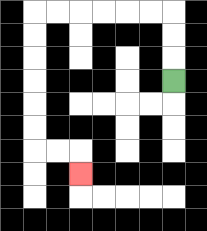{'start': '[7, 3]', 'end': '[3, 7]', 'path_directions': 'U,U,U,L,L,L,L,L,L,D,D,D,D,D,D,R,R,D', 'path_coordinates': '[[7, 3], [7, 2], [7, 1], [7, 0], [6, 0], [5, 0], [4, 0], [3, 0], [2, 0], [1, 0], [1, 1], [1, 2], [1, 3], [1, 4], [1, 5], [1, 6], [2, 6], [3, 6], [3, 7]]'}